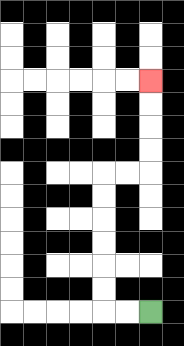{'start': '[6, 13]', 'end': '[6, 3]', 'path_directions': 'L,L,U,U,U,U,U,U,R,R,U,U,U,U', 'path_coordinates': '[[6, 13], [5, 13], [4, 13], [4, 12], [4, 11], [4, 10], [4, 9], [4, 8], [4, 7], [5, 7], [6, 7], [6, 6], [6, 5], [6, 4], [6, 3]]'}